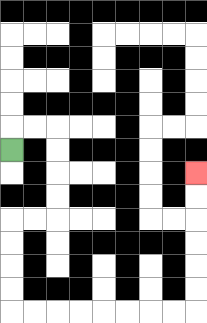{'start': '[0, 6]', 'end': '[8, 7]', 'path_directions': 'U,R,R,D,D,D,D,L,L,D,D,D,D,R,R,R,R,R,R,R,R,U,U,U,U,U,U', 'path_coordinates': '[[0, 6], [0, 5], [1, 5], [2, 5], [2, 6], [2, 7], [2, 8], [2, 9], [1, 9], [0, 9], [0, 10], [0, 11], [0, 12], [0, 13], [1, 13], [2, 13], [3, 13], [4, 13], [5, 13], [6, 13], [7, 13], [8, 13], [8, 12], [8, 11], [8, 10], [8, 9], [8, 8], [8, 7]]'}